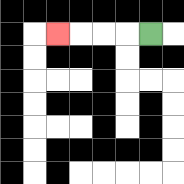{'start': '[6, 1]', 'end': '[2, 1]', 'path_directions': 'L,L,L,L', 'path_coordinates': '[[6, 1], [5, 1], [4, 1], [3, 1], [2, 1]]'}